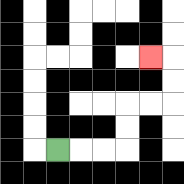{'start': '[2, 6]', 'end': '[6, 2]', 'path_directions': 'R,R,R,U,U,R,R,U,U,L', 'path_coordinates': '[[2, 6], [3, 6], [4, 6], [5, 6], [5, 5], [5, 4], [6, 4], [7, 4], [7, 3], [7, 2], [6, 2]]'}